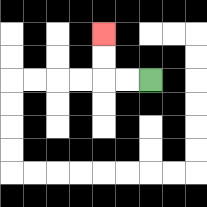{'start': '[6, 3]', 'end': '[4, 1]', 'path_directions': 'L,L,U,U', 'path_coordinates': '[[6, 3], [5, 3], [4, 3], [4, 2], [4, 1]]'}